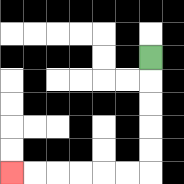{'start': '[6, 2]', 'end': '[0, 7]', 'path_directions': 'D,D,D,D,D,L,L,L,L,L,L', 'path_coordinates': '[[6, 2], [6, 3], [6, 4], [6, 5], [6, 6], [6, 7], [5, 7], [4, 7], [3, 7], [2, 7], [1, 7], [0, 7]]'}